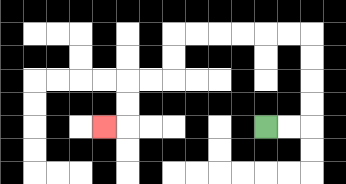{'start': '[11, 5]', 'end': '[4, 5]', 'path_directions': 'R,R,U,U,U,U,L,L,L,L,L,L,D,D,L,L,D,D,L', 'path_coordinates': '[[11, 5], [12, 5], [13, 5], [13, 4], [13, 3], [13, 2], [13, 1], [12, 1], [11, 1], [10, 1], [9, 1], [8, 1], [7, 1], [7, 2], [7, 3], [6, 3], [5, 3], [5, 4], [5, 5], [4, 5]]'}